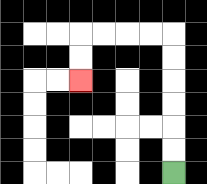{'start': '[7, 7]', 'end': '[3, 3]', 'path_directions': 'U,U,U,U,U,U,L,L,L,L,D,D', 'path_coordinates': '[[7, 7], [7, 6], [7, 5], [7, 4], [7, 3], [7, 2], [7, 1], [6, 1], [5, 1], [4, 1], [3, 1], [3, 2], [3, 3]]'}